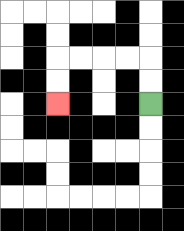{'start': '[6, 4]', 'end': '[2, 4]', 'path_directions': 'U,U,L,L,L,L,D,D', 'path_coordinates': '[[6, 4], [6, 3], [6, 2], [5, 2], [4, 2], [3, 2], [2, 2], [2, 3], [2, 4]]'}